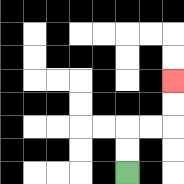{'start': '[5, 7]', 'end': '[7, 3]', 'path_directions': 'U,U,R,R,U,U', 'path_coordinates': '[[5, 7], [5, 6], [5, 5], [6, 5], [7, 5], [7, 4], [7, 3]]'}